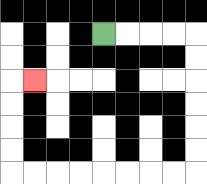{'start': '[4, 1]', 'end': '[1, 3]', 'path_directions': 'R,R,R,R,D,D,D,D,D,D,L,L,L,L,L,L,L,L,U,U,U,U,R', 'path_coordinates': '[[4, 1], [5, 1], [6, 1], [7, 1], [8, 1], [8, 2], [8, 3], [8, 4], [8, 5], [8, 6], [8, 7], [7, 7], [6, 7], [5, 7], [4, 7], [3, 7], [2, 7], [1, 7], [0, 7], [0, 6], [0, 5], [0, 4], [0, 3], [1, 3]]'}